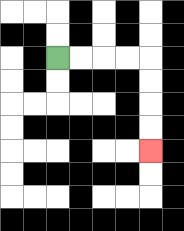{'start': '[2, 2]', 'end': '[6, 6]', 'path_directions': 'R,R,R,R,D,D,D,D', 'path_coordinates': '[[2, 2], [3, 2], [4, 2], [5, 2], [6, 2], [6, 3], [6, 4], [6, 5], [6, 6]]'}